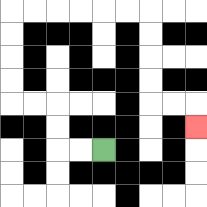{'start': '[4, 6]', 'end': '[8, 5]', 'path_directions': 'L,L,U,U,L,L,U,U,U,U,R,R,R,R,R,R,D,D,D,D,R,R,D', 'path_coordinates': '[[4, 6], [3, 6], [2, 6], [2, 5], [2, 4], [1, 4], [0, 4], [0, 3], [0, 2], [0, 1], [0, 0], [1, 0], [2, 0], [3, 0], [4, 0], [5, 0], [6, 0], [6, 1], [6, 2], [6, 3], [6, 4], [7, 4], [8, 4], [8, 5]]'}